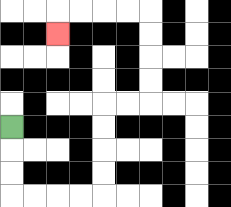{'start': '[0, 5]', 'end': '[2, 1]', 'path_directions': 'D,D,D,R,R,R,R,U,U,U,U,R,R,U,U,U,U,L,L,L,L,D', 'path_coordinates': '[[0, 5], [0, 6], [0, 7], [0, 8], [1, 8], [2, 8], [3, 8], [4, 8], [4, 7], [4, 6], [4, 5], [4, 4], [5, 4], [6, 4], [6, 3], [6, 2], [6, 1], [6, 0], [5, 0], [4, 0], [3, 0], [2, 0], [2, 1]]'}